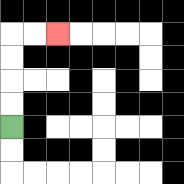{'start': '[0, 5]', 'end': '[2, 1]', 'path_directions': 'U,U,U,U,R,R', 'path_coordinates': '[[0, 5], [0, 4], [0, 3], [0, 2], [0, 1], [1, 1], [2, 1]]'}